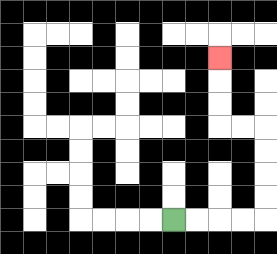{'start': '[7, 9]', 'end': '[9, 2]', 'path_directions': 'R,R,R,R,U,U,U,U,L,L,U,U,U', 'path_coordinates': '[[7, 9], [8, 9], [9, 9], [10, 9], [11, 9], [11, 8], [11, 7], [11, 6], [11, 5], [10, 5], [9, 5], [9, 4], [9, 3], [9, 2]]'}